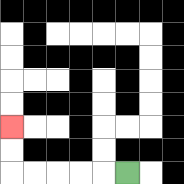{'start': '[5, 7]', 'end': '[0, 5]', 'path_directions': 'L,L,L,L,L,U,U', 'path_coordinates': '[[5, 7], [4, 7], [3, 7], [2, 7], [1, 7], [0, 7], [0, 6], [0, 5]]'}